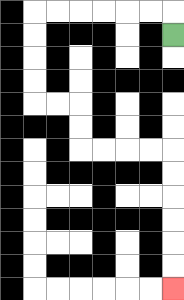{'start': '[7, 1]', 'end': '[7, 12]', 'path_directions': 'U,L,L,L,L,L,L,D,D,D,D,R,R,D,D,R,R,R,R,D,D,D,D,D,D', 'path_coordinates': '[[7, 1], [7, 0], [6, 0], [5, 0], [4, 0], [3, 0], [2, 0], [1, 0], [1, 1], [1, 2], [1, 3], [1, 4], [2, 4], [3, 4], [3, 5], [3, 6], [4, 6], [5, 6], [6, 6], [7, 6], [7, 7], [7, 8], [7, 9], [7, 10], [7, 11], [7, 12]]'}